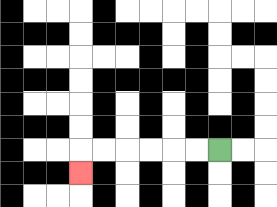{'start': '[9, 6]', 'end': '[3, 7]', 'path_directions': 'L,L,L,L,L,L,D', 'path_coordinates': '[[9, 6], [8, 6], [7, 6], [6, 6], [5, 6], [4, 6], [3, 6], [3, 7]]'}